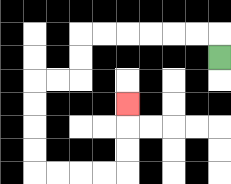{'start': '[9, 2]', 'end': '[5, 4]', 'path_directions': 'U,L,L,L,L,L,L,D,D,L,L,D,D,D,D,R,R,R,R,U,U,U', 'path_coordinates': '[[9, 2], [9, 1], [8, 1], [7, 1], [6, 1], [5, 1], [4, 1], [3, 1], [3, 2], [3, 3], [2, 3], [1, 3], [1, 4], [1, 5], [1, 6], [1, 7], [2, 7], [3, 7], [4, 7], [5, 7], [5, 6], [5, 5], [5, 4]]'}